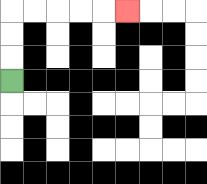{'start': '[0, 3]', 'end': '[5, 0]', 'path_directions': 'U,U,U,R,R,R,R,R', 'path_coordinates': '[[0, 3], [0, 2], [0, 1], [0, 0], [1, 0], [2, 0], [3, 0], [4, 0], [5, 0]]'}